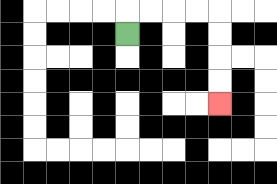{'start': '[5, 1]', 'end': '[9, 4]', 'path_directions': 'U,R,R,R,R,D,D,D,D', 'path_coordinates': '[[5, 1], [5, 0], [6, 0], [7, 0], [8, 0], [9, 0], [9, 1], [9, 2], [9, 3], [9, 4]]'}